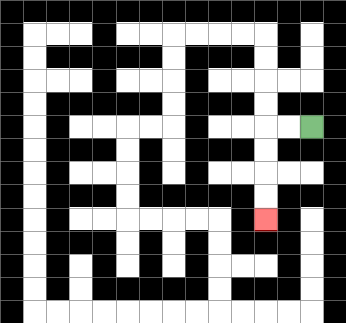{'start': '[13, 5]', 'end': '[11, 9]', 'path_directions': 'L,L,D,D,D,D', 'path_coordinates': '[[13, 5], [12, 5], [11, 5], [11, 6], [11, 7], [11, 8], [11, 9]]'}